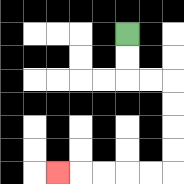{'start': '[5, 1]', 'end': '[2, 7]', 'path_directions': 'D,D,R,R,D,D,D,D,L,L,L,L,L', 'path_coordinates': '[[5, 1], [5, 2], [5, 3], [6, 3], [7, 3], [7, 4], [7, 5], [7, 6], [7, 7], [6, 7], [5, 7], [4, 7], [3, 7], [2, 7]]'}